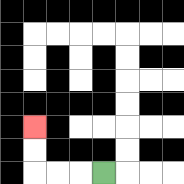{'start': '[4, 7]', 'end': '[1, 5]', 'path_directions': 'L,L,L,U,U', 'path_coordinates': '[[4, 7], [3, 7], [2, 7], [1, 7], [1, 6], [1, 5]]'}